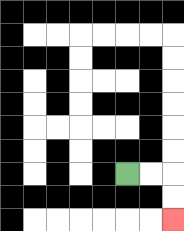{'start': '[5, 7]', 'end': '[7, 9]', 'path_directions': 'R,R,D,D', 'path_coordinates': '[[5, 7], [6, 7], [7, 7], [7, 8], [7, 9]]'}